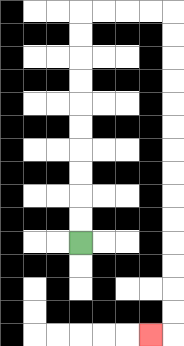{'start': '[3, 10]', 'end': '[6, 14]', 'path_directions': 'U,U,U,U,U,U,U,U,U,U,R,R,R,R,D,D,D,D,D,D,D,D,D,D,D,D,D,D,L', 'path_coordinates': '[[3, 10], [3, 9], [3, 8], [3, 7], [3, 6], [3, 5], [3, 4], [3, 3], [3, 2], [3, 1], [3, 0], [4, 0], [5, 0], [6, 0], [7, 0], [7, 1], [7, 2], [7, 3], [7, 4], [7, 5], [7, 6], [7, 7], [7, 8], [7, 9], [7, 10], [7, 11], [7, 12], [7, 13], [7, 14], [6, 14]]'}